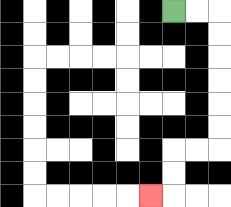{'start': '[7, 0]', 'end': '[6, 8]', 'path_directions': 'R,R,D,D,D,D,D,D,L,L,D,D,L', 'path_coordinates': '[[7, 0], [8, 0], [9, 0], [9, 1], [9, 2], [9, 3], [9, 4], [9, 5], [9, 6], [8, 6], [7, 6], [7, 7], [7, 8], [6, 8]]'}